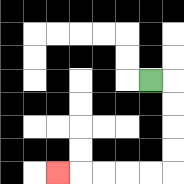{'start': '[6, 3]', 'end': '[2, 7]', 'path_directions': 'R,D,D,D,D,L,L,L,L,L', 'path_coordinates': '[[6, 3], [7, 3], [7, 4], [7, 5], [7, 6], [7, 7], [6, 7], [5, 7], [4, 7], [3, 7], [2, 7]]'}